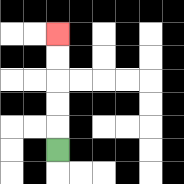{'start': '[2, 6]', 'end': '[2, 1]', 'path_directions': 'U,U,U,U,U', 'path_coordinates': '[[2, 6], [2, 5], [2, 4], [2, 3], [2, 2], [2, 1]]'}